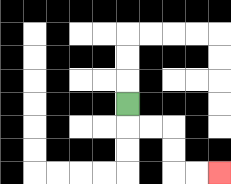{'start': '[5, 4]', 'end': '[9, 7]', 'path_directions': 'D,R,R,D,D,R,R', 'path_coordinates': '[[5, 4], [5, 5], [6, 5], [7, 5], [7, 6], [7, 7], [8, 7], [9, 7]]'}